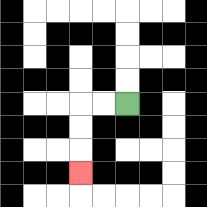{'start': '[5, 4]', 'end': '[3, 7]', 'path_directions': 'L,L,D,D,D', 'path_coordinates': '[[5, 4], [4, 4], [3, 4], [3, 5], [3, 6], [3, 7]]'}